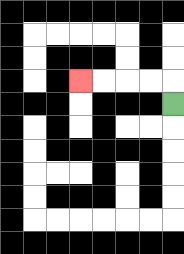{'start': '[7, 4]', 'end': '[3, 3]', 'path_directions': 'U,L,L,L,L', 'path_coordinates': '[[7, 4], [7, 3], [6, 3], [5, 3], [4, 3], [3, 3]]'}